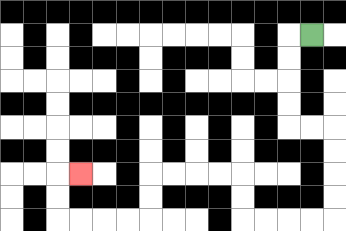{'start': '[13, 1]', 'end': '[3, 7]', 'path_directions': 'L,D,D,D,D,R,R,D,D,D,D,L,L,L,L,U,U,L,L,L,L,D,D,L,L,L,L,U,U,R', 'path_coordinates': '[[13, 1], [12, 1], [12, 2], [12, 3], [12, 4], [12, 5], [13, 5], [14, 5], [14, 6], [14, 7], [14, 8], [14, 9], [13, 9], [12, 9], [11, 9], [10, 9], [10, 8], [10, 7], [9, 7], [8, 7], [7, 7], [6, 7], [6, 8], [6, 9], [5, 9], [4, 9], [3, 9], [2, 9], [2, 8], [2, 7], [3, 7]]'}